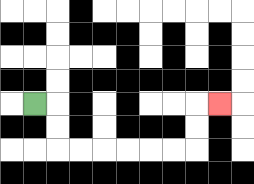{'start': '[1, 4]', 'end': '[9, 4]', 'path_directions': 'R,D,D,R,R,R,R,R,R,U,U,R', 'path_coordinates': '[[1, 4], [2, 4], [2, 5], [2, 6], [3, 6], [4, 6], [5, 6], [6, 6], [7, 6], [8, 6], [8, 5], [8, 4], [9, 4]]'}